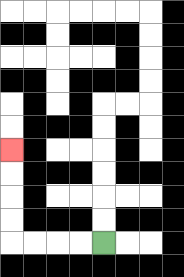{'start': '[4, 10]', 'end': '[0, 6]', 'path_directions': 'L,L,L,L,U,U,U,U', 'path_coordinates': '[[4, 10], [3, 10], [2, 10], [1, 10], [0, 10], [0, 9], [0, 8], [0, 7], [0, 6]]'}